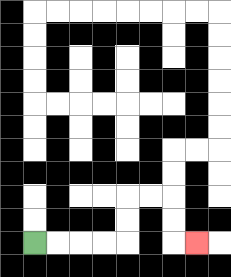{'start': '[1, 10]', 'end': '[8, 10]', 'path_directions': 'R,R,R,R,U,U,R,R,D,D,R', 'path_coordinates': '[[1, 10], [2, 10], [3, 10], [4, 10], [5, 10], [5, 9], [5, 8], [6, 8], [7, 8], [7, 9], [7, 10], [8, 10]]'}